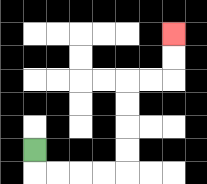{'start': '[1, 6]', 'end': '[7, 1]', 'path_directions': 'D,R,R,R,R,U,U,U,U,R,R,U,U', 'path_coordinates': '[[1, 6], [1, 7], [2, 7], [3, 7], [4, 7], [5, 7], [5, 6], [5, 5], [5, 4], [5, 3], [6, 3], [7, 3], [7, 2], [7, 1]]'}